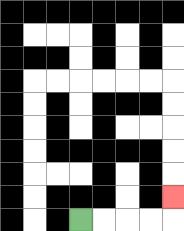{'start': '[3, 9]', 'end': '[7, 8]', 'path_directions': 'R,R,R,R,U', 'path_coordinates': '[[3, 9], [4, 9], [5, 9], [6, 9], [7, 9], [7, 8]]'}